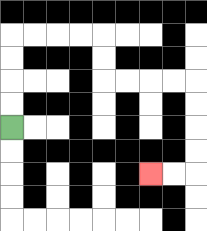{'start': '[0, 5]', 'end': '[6, 7]', 'path_directions': 'U,U,U,U,R,R,R,R,D,D,R,R,R,R,D,D,D,D,L,L', 'path_coordinates': '[[0, 5], [0, 4], [0, 3], [0, 2], [0, 1], [1, 1], [2, 1], [3, 1], [4, 1], [4, 2], [4, 3], [5, 3], [6, 3], [7, 3], [8, 3], [8, 4], [8, 5], [8, 6], [8, 7], [7, 7], [6, 7]]'}